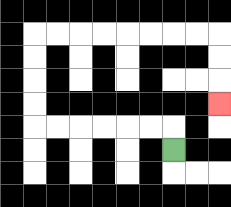{'start': '[7, 6]', 'end': '[9, 4]', 'path_directions': 'U,L,L,L,L,L,L,U,U,U,U,R,R,R,R,R,R,R,R,D,D,D', 'path_coordinates': '[[7, 6], [7, 5], [6, 5], [5, 5], [4, 5], [3, 5], [2, 5], [1, 5], [1, 4], [1, 3], [1, 2], [1, 1], [2, 1], [3, 1], [4, 1], [5, 1], [6, 1], [7, 1], [8, 1], [9, 1], [9, 2], [9, 3], [9, 4]]'}